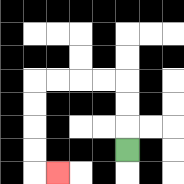{'start': '[5, 6]', 'end': '[2, 7]', 'path_directions': 'U,U,U,L,L,L,L,D,D,D,D,R', 'path_coordinates': '[[5, 6], [5, 5], [5, 4], [5, 3], [4, 3], [3, 3], [2, 3], [1, 3], [1, 4], [1, 5], [1, 6], [1, 7], [2, 7]]'}